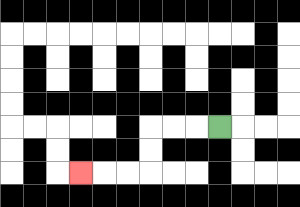{'start': '[9, 5]', 'end': '[3, 7]', 'path_directions': 'L,L,L,D,D,L,L,L', 'path_coordinates': '[[9, 5], [8, 5], [7, 5], [6, 5], [6, 6], [6, 7], [5, 7], [4, 7], [3, 7]]'}